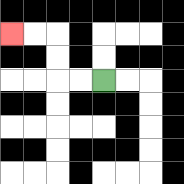{'start': '[4, 3]', 'end': '[0, 1]', 'path_directions': 'L,L,U,U,L,L', 'path_coordinates': '[[4, 3], [3, 3], [2, 3], [2, 2], [2, 1], [1, 1], [0, 1]]'}